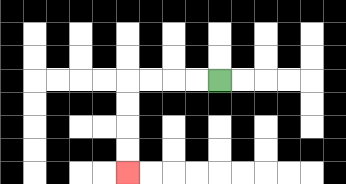{'start': '[9, 3]', 'end': '[5, 7]', 'path_directions': 'L,L,L,L,D,D,D,D', 'path_coordinates': '[[9, 3], [8, 3], [7, 3], [6, 3], [5, 3], [5, 4], [5, 5], [5, 6], [5, 7]]'}